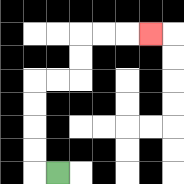{'start': '[2, 7]', 'end': '[6, 1]', 'path_directions': 'L,U,U,U,U,R,R,U,U,R,R,R', 'path_coordinates': '[[2, 7], [1, 7], [1, 6], [1, 5], [1, 4], [1, 3], [2, 3], [3, 3], [3, 2], [3, 1], [4, 1], [5, 1], [6, 1]]'}